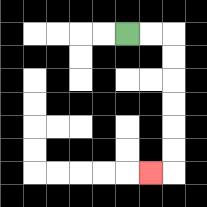{'start': '[5, 1]', 'end': '[6, 7]', 'path_directions': 'R,R,D,D,D,D,D,D,L', 'path_coordinates': '[[5, 1], [6, 1], [7, 1], [7, 2], [7, 3], [7, 4], [7, 5], [7, 6], [7, 7], [6, 7]]'}